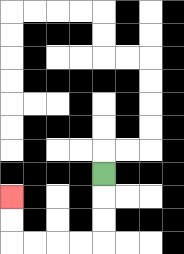{'start': '[4, 7]', 'end': '[0, 8]', 'path_directions': 'D,D,D,L,L,L,L,U,U', 'path_coordinates': '[[4, 7], [4, 8], [4, 9], [4, 10], [3, 10], [2, 10], [1, 10], [0, 10], [0, 9], [0, 8]]'}